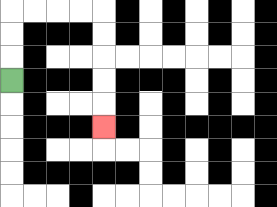{'start': '[0, 3]', 'end': '[4, 5]', 'path_directions': 'U,U,U,R,R,R,R,D,D,D,D,D', 'path_coordinates': '[[0, 3], [0, 2], [0, 1], [0, 0], [1, 0], [2, 0], [3, 0], [4, 0], [4, 1], [4, 2], [4, 3], [4, 4], [4, 5]]'}